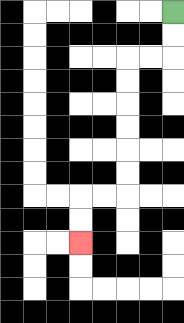{'start': '[7, 0]', 'end': '[3, 10]', 'path_directions': 'D,D,L,L,D,D,D,D,D,D,L,L,D,D', 'path_coordinates': '[[7, 0], [7, 1], [7, 2], [6, 2], [5, 2], [5, 3], [5, 4], [5, 5], [5, 6], [5, 7], [5, 8], [4, 8], [3, 8], [3, 9], [3, 10]]'}